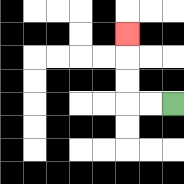{'start': '[7, 4]', 'end': '[5, 1]', 'path_directions': 'L,L,U,U,U', 'path_coordinates': '[[7, 4], [6, 4], [5, 4], [5, 3], [5, 2], [5, 1]]'}